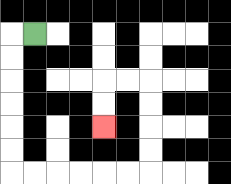{'start': '[1, 1]', 'end': '[4, 5]', 'path_directions': 'L,D,D,D,D,D,D,R,R,R,R,R,R,U,U,U,U,L,L,D,D', 'path_coordinates': '[[1, 1], [0, 1], [0, 2], [0, 3], [0, 4], [0, 5], [0, 6], [0, 7], [1, 7], [2, 7], [3, 7], [4, 7], [5, 7], [6, 7], [6, 6], [6, 5], [6, 4], [6, 3], [5, 3], [4, 3], [4, 4], [4, 5]]'}